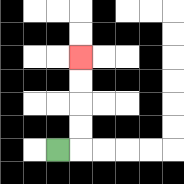{'start': '[2, 6]', 'end': '[3, 2]', 'path_directions': 'R,U,U,U,U', 'path_coordinates': '[[2, 6], [3, 6], [3, 5], [3, 4], [3, 3], [3, 2]]'}